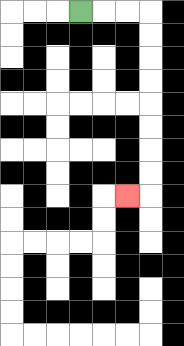{'start': '[3, 0]', 'end': '[5, 8]', 'path_directions': 'R,R,R,D,D,D,D,D,D,D,D,L', 'path_coordinates': '[[3, 0], [4, 0], [5, 0], [6, 0], [6, 1], [6, 2], [6, 3], [6, 4], [6, 5], [6, 6], [6, 7], [6, 8], [5, 8]]'}